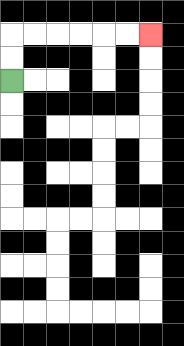{'start': '[0, 3]', 'end': '[6, 1]', 'path_directions': 'U,U,R,R,R,R,R,R', 'path_coordinates': '[[0, 3], [0, 2], [0, 1], [1, 1], [2, 1], [3, 1], [4, 1], [5, 1], [6, 1]]'}